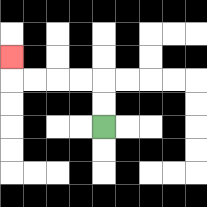{'start': '[4, 5]', 'end': '[0, 2]', 'path_directions': 'U,U,L,L,L,L,U', 'path_coordinates': '[[4, 5], [4, 4], [4, 3], [3, 3], [2, 3], [1, 3], [0, 3], [0, 2]]'}